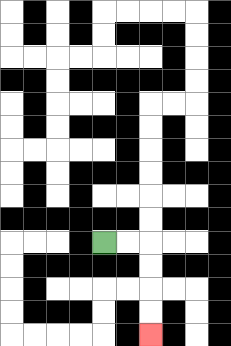{'start': '[4, 10]', 'end': '[6, 14]', 'path_directions': 'R,R,D,D,D,D', 'path_coordinates': '[[4, 10], [5, 10], [6, 10], [6, 11], [6, 12], [6, 13], [6, 14]]'}